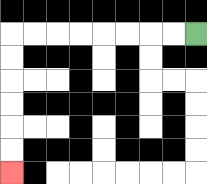{'start': '[8, 1]', 'end': '[0, 7]', 'path_directions': 'L,L,L,L,L,L,L,L,D,D,D,D,D,D', 'path_coordinates': '[[8, 1], [7, 1], [6, 1], [5, 1], [4, 1], [3, 1], [2, 1], [1, 1], [0, 1], [0, 2], [0, 3], [0, 4], [0, 5], [0, 6], [0, 7]]'}